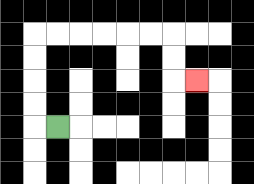{'start': '[2, 5]', 'end': '[8, 3]', 'path_directions': 'L,U,U,U,U,R,R,R,R,R,R,D,D,R', 'path_coordinates': '[[2, 5], [1, 5], [1, 4], [1, 3], [1, 2], [1, 1], [2, 1], [3, 1], [4, 1], [5, 1], [6, 1], [7, 1], [7, 2], [7, 3], [8, 3]]'}